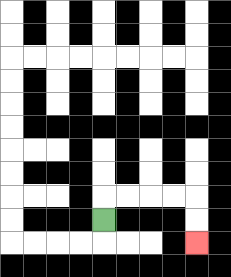{'start': '[4, 9]', 'end': '[8, 10]', 'path_directions': 'U,R,R,R,R,D,D', 'path_coordinates': '[[4, 9], [4, 8], [5, 8], [6, 8], [7, 8], [8, 8], [8, 9], [8, 10]]'}